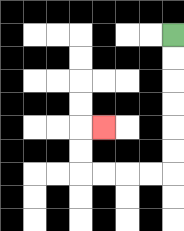{'start': '[7, 1]', 'end': '[4, 5]', 'path_directions': 'D,D,D,D,D,D,L,L,L,L,U,U,R', 'path_coordinates': '[[7, 1], [7, 2], [7, 3], [7, 4], [7, 5], [7, 6], [7, 7], [6, 7], [5, 7], [4, 7], [3, 7], [3, 6], [3, 5], [4, 5]]'}